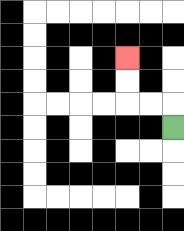{'start': '[7, 5]', 'end': '[5, 2]', 'path_directions': 'U,L,L,U,U', 'path_coordinates': '[[7, 5], [7, 4], [6, 4], [5, 4], [5, 3], [5, 2]]'}